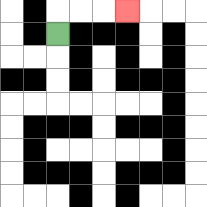{'start': '[2, 1]', 'end': '[5, 0]', 'path_directions': 'U,R,R,R', 'path_coordinates': '[[2, 1], [2, 0], [3, 0], [4, 0], [5, 0]]'}